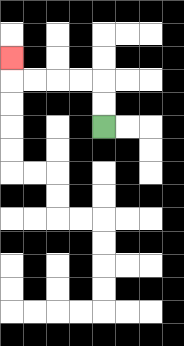{'start': '[4, 5]', 'end': '[0, 2]', 'path_directions': 'U,U,L,L,L,L,U', 'path_coordinates': '[[4, 5], [4, 4], [4, 3], [3, 3], [2, 3], [1, 3], [0, 3], [0, 2]]'}